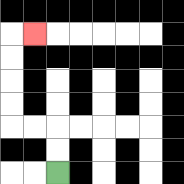{'start': '[2, 7]', 'end': '[1, 1]', 'path_directions': 'U,U,L,L,U,U,U,U,R', 'path_coordinates': '[[2, 7], [2, 6], [2, 5], [1, 5], [0, 5], [0, 4], [0, 3], [0, 2], [0, 1], [1, 1]]'}